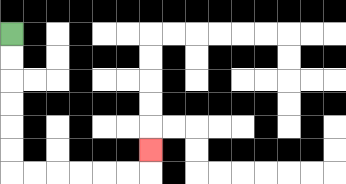{'start': '[0, 1]', 'end': '[6, 6]', 'path_directions': 'D,D,D,D,D,D,R,R,R,R,R,R,U', 'path_coordinates': '[[0, 1], [0, 2], [0, 3], [0, 4], [0, 5], [0, 6], [0, 7], [1, 7], [2, 7], [3, 7], [4, 7], [5, 7], [6, 7], [6, 6]]'}